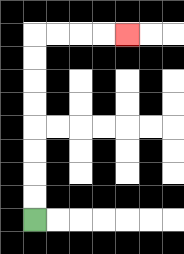{'start': '[1, 9]', 'end': '[5, 1]', 'path_directions': 'U,U,U,U,U,U,U,U,R,R,R,R', 'path_coordinates': '[[1, 9], [1, 8], [1, 7], [1, 6], [1, 5], [1, 4], [1, 3], [1, 2], [1, 1], [2, 1], [3, 1], [4, 1], [5, 1]]'}